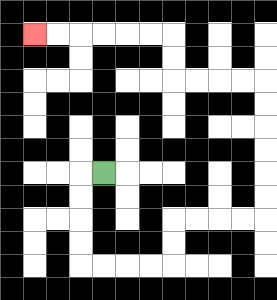{'start': '[4, 7]', 'end': '[1, 1]', 'path_directions': 'L,D,D,D,D,R,R,R,R,U,U,R,R,R,R,U,U,U,U,U,U,L,L,L,L,U,U,L,L,L,L,L,L', 'path_coordinates': '[[4, 7], [3, 7], [3, 8], [3, 9], [3, 10], [3, 11], [4, 11], [5, 11], [6, 11], [7, 11], [7, 10], [7, 9], [8, 9], [9, 9], [10, 9], [11, 9], [11, 8], [11, 7], [11, 6], [11, 5], [11, 4], [11, 3], [10, 3], [9, 3], [8, 3], [7, 3], [7, 2], [7, 1], [6, 1], [5, 1], [4, 1], [3, 1], [2, 1], [1, 1]]'}